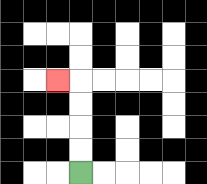{'start': '[3, 7]', 'end': '[2, 3]', 'path_directions': 'U,U,U,U,L', 'path_coordinates': '[[3, 7], [3, 6], [3, 5], [3, 4], [3, 3], [2, 3]]'}